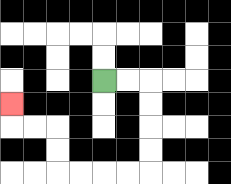{'start': '[4, 3]', 'end': '[0, 4]', 'path_directions': 'R,R,D,D,D,D,L,L,L,L,U,U,L,L,U', 'path_coordinates': '[[4, 3], [5, 3], [6, 3], [6, 4], [6, 5], [6, 6], [6, 7], [5, 7], [4, 7], [3, 7], [2, 7], [2, 6], [2, 5], [1, 5], [0, 5], [0, 4]]'}